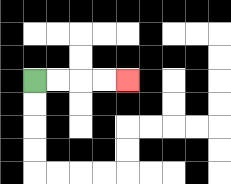{'start': '[1, 3]', 'end': '[5, 3]', 'path_directions': 'R,R,R,R', 'path_coordinates': '[[1, 3], [2, 3], [3, 3], [4, 3], [5, 3]]'}